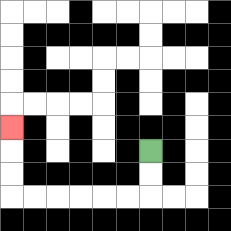{'start': '[6, 6]', 'end': '[0, 5]', 'path_directions': 'D,D,L,L,L,L,L,L,U,U,U', 'path_coordinates': '[[6, 6], [6, 7], [6, 8], [5, 8], [4, 8], [3, 8], [2, 8], [1, 8], [0, 8], [0, 7], [0, 6], [0, 5]]'}